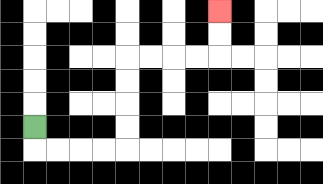{'start': '[1, 5]', 'end': '[9, 0]', 'path_directions': 'D,R,R,R,R,U,U,U,U,R,R,R,R,U,U', 'path_coordinates': '[[1, 5], [1, 6], [2, 6], [3, 6], [4, 6], [5, 6], [5, 5], [5, 4], [5, 3], [5, 2], [6, 2], [7, 2], [8, 2], [9, 2], [9, 1], [9, 0]]'}